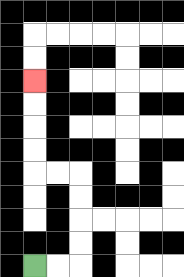{'start': '[1, 11]', 'end': '[1, 3]', 'path_directions': 'R,R,U,U,U,U,L,L,U,U,U,U', 'path_coordinates': '[[1, 11], [2, 11], [3, 11], [3, 10], [3, 9], [3, 8], [3, 7], [2, 7], [1, 7], [1, 6], [1, 5], [1, 4], [1, 3]]'}